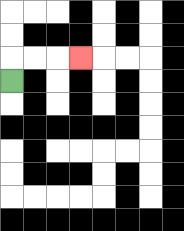{'start': '[0, 3]', 'end': '[3, 2]', 'path_directions': 'U,R,R,R', 'path_coordinates': '[[0, 3], [0, 2], [1, 2], [2, 2], [3, 2]]'}